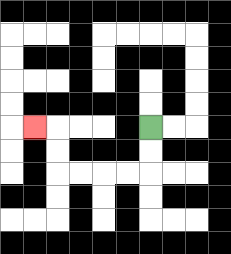{'start': '[6, 5]', 'end': '[1, 5]', 'path_directions': 'D,D,L,L,L,L,U,U,L', 'path_coordinates': '[[6, 5], [6, 6], [6, 7], [5, 7], [4, 7], [3, 7], [2, 7], [2, 6], [2, 5], [1, 5]]'}